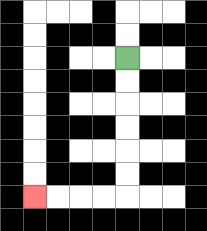{'start': '[5, 2]', 'end': '[1, 8]', 'path_directions': 'D,D,D,D,D,D,L,L,L,L', 'path_coordinates': '[[5, 2], [5, 3], [5, 4], [5, 5], [5, 6], [5, 7], [5, 8], [4, 8], [3, 8], [2, 8], [1, 8]]'}